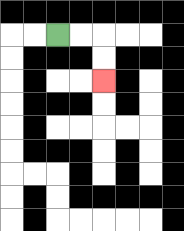{'start': '[2, 1]', 'end': '[4, 3]', 'path_directions': 'R,R,D,D', 'path_coordinates': '[[2, 1], [3, 1], [4, 1], [4, 2], [4, 3]]'}